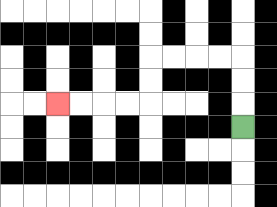{'start': '[10, 5]', 'end': '[2, 4]', 'path_directions': 'U,U,U,L,L,L,L,D,D,L,L,L,L', 'path_coordinates': '[[10, 5], [10, 4], [10, 3], [10, 2], [9, 2], [8, 2], [7, 2], [6, 2], [6, 3], [6, 4], [5, 4], [4, 4], [3, 4], [2, 4]]'}